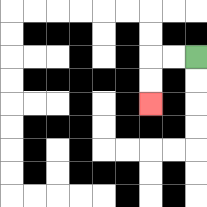{'start': '[8, 2]', 'end': '[6, 4]', 'path_directions': 'L,L,D,D', 'path_coordinates': '[[8, 2], [7, 2], [6, 2], [6, 3], [6, 4]]'}